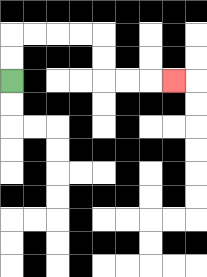{'start': '[0, 3]', 'end': '[7, 3]', 'path_directions': 'U,U,R,R,R,R,D,D,R,R,R', 'path_coordinates': '[[0, 3], [0, 2], [0, 1], [1, 1], [2, 1], [3, 1], [4, 1], [4, 2], [4, 3], [5, 3], [6, 3], [7, 3]]'}